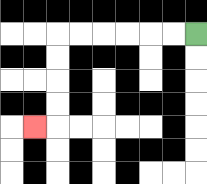{'start': '[8, 1]', 'end': '[1, 5]', 'path_directions': 'L,L,L,L,L,L,D,D,D,D,L', 'path_coordinates': '[[8, 1], [7, 1], [6, 1], [5, 1], [4, 1], [3, 1], [2, 1], [2, 2], [2, 3], [2, 4], [2, 5], [1, 5]]'}